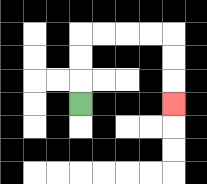{'start': '[3, 4]', 'end': '[7, 4]', 'path_directions': 'U,U,U,R,R,R,R,D,D,D', 'path_coordinates': '[[3, 4], [3, 3], [3, 2], [3, 1], [4, 1], [5, 1], [6, 1], [7, 1], [7, 2], [7, 3], [7, 4]]'}